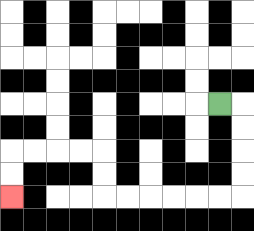{'start': '[9, 4]', 'end': '[0, 8]', 'path_directions': 'R,D,D,D,D,L,L,L,L,L,L,U,U,L,L,L,L,D,D', 'path_coordinates': '[[9, 4], [10, 4], [10, 5], [10, 6], [10, 7], [10, 8], [9, 8], [8, 8], [7, 8], [6, 8], [5, 8], [4, 8], [4, 7], [4, 6], [3, 6], [2, 6], [1, 6], [0, 6], [0, 7], [0, 8]]'}